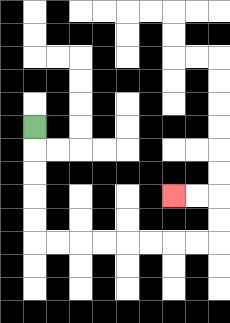{'start': '[1, 5]', 'end': '[7, 8]', 'path_directions': 'D,D,D,D,D,R,R,R,R,R,R,R,R,U,U,L,L', 'path_coordinates': '[[1, 5], [1, 6], [1, 7], [1, 8], [1, 9], [1, 10], [2, 10], [3, 10], [4, 10], [5, 10], [6, 10], [7, 10], [8, 10], [9, 10], [9, 9], [9, 8], [8, 8], [7, 8]]'}